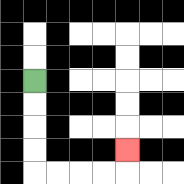{'start': '[1, 3]', 'end': '[5, 6]', 'path_directions': 'D,D,D,D,R,R,R,R,U', 'path_coordinates': '[[1, 3], [1, 4], [1, 5], [1, 6], [1, 7], [2, 7], [3, 7], [4, 7], [5, 7], [5, 6]]'}